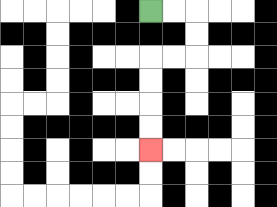{'start': '[6, 0]', 'end': '[6, 6]', 'path_directions': 'R,R,D,D,L,L,D,D,D,D', 'path_coordinates': '[[6, 0], [7, 0], [8, 0], [8, 1], [8, 2], [7, 2], [6, 2], [6, 3], [6, 4], [6, 5], [6, 6]]'}